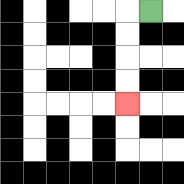{'start': '[6, 0]', 'end': '[5, 4]', 'path_directions': 'L,D,D,D,D', 'path_coordinates': '[[6, 0], [5, 0], [5, 1], [5, 2], [5, 3], [5, 4]]'}